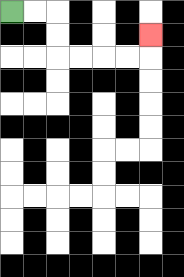{'start': '[0, 0]', 'end': '[6, 1]', 'path_directions': 'R,R,D,D,R,R,R,R,U', 'path_coordinates': '[[0, 0], [1, 0], [2, 0], [2, 1], [2, 2], [3, 2], [4, 2], [5, 2], [6, 2], [6, 1]]'}